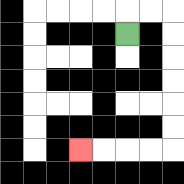{'start': '[5, 1]', 'end': '[3, 6]', 'path_directions': 'U,R,R,D,D,D,D,D,D,L,L,L,L', 'path_coordinates': '[[5, 1], [5, 0], [6, 0], [7, 0], [7, 1], [7, 2], [7, 3], [7, 4], [7, 5], [7, 6], [6, 6], [5, 6], [4, 6], [3, 6]]'}